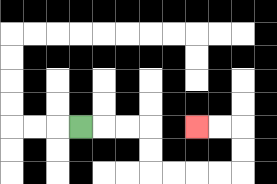{'start': '[3, 5]', 'end': '[8, 5]', 'path_directions': 'R,R,R,D,D,R,R,R,R,U,U,L,L', 'path_coordinates': '[[3, 5], [4, 5], [5, 5], [6, 5], [6, 6], [6, 7], [7, 7], [8, 7], [9, 7], [10, 7], [10, 6], [10, 5], [9, 5], [8, 5]]'}